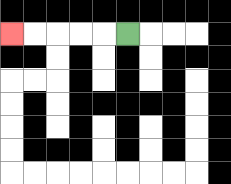{'start': '[5, 1]', 'end': '[0, 1]', 'path_directions': 'L,L,L,L,L', 'path_coordinates': '[[5, 1], [4, 1], [3, 1], [2, 1], [1, 1], [0, 1]]'}